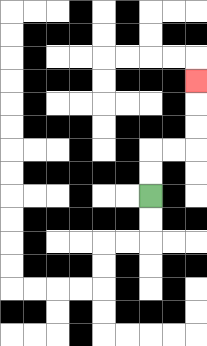{'start': '[6, 8]', 'end': '[8, 3]', 'path_directions': 'U,U,R,R,U,U,U', 'path_coordinates': '[[6, 8], [6, 7], [6, 6], [7, 6], [8, 6], [8, 5], [8, 4], [8, 3]]'}